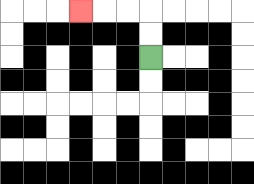{'start': '[6, 2]', 'end': '[3, 0]', 'path_directions': 'U,U,L,L,L', 'path_coordinates': '[[6, 2], [6, 1], [6, 0], [5, 0], [4, 0], [3, 0]]'}